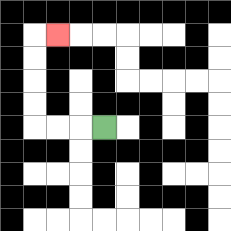{'start': '[4, 5]', 'end': '[2, 1]', 'path_directions': 'L,L,L,U,U,U,U,R', 'path_coordinates': '[[4, 5], [3, 5], [2, 5], [1, 5], [1, 4], [1, 3], [1, 2], [1, 1], [2, 1]]'}